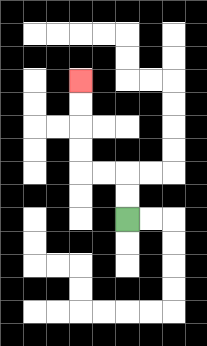{'start': '[5, 9]', 'end': '[3, 3]', 'path_directions': 'U,U,L,L,U,U,U,U', 'path_coordinates': '[[5, 9], [5, 8], [5, 7], [4, 7], [3, 7], [3, 6], [3, 5], [3, 4], [3, 3]]'}